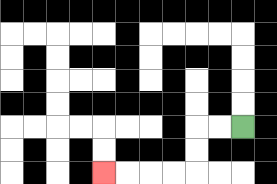{'start': '[10, 5]', 'end': '[4, 7]', 'path_directions': 'L,L,D,D,L,L,L,L', 'path_coordinates': '[[10, 5], [9, 5], [8, 5], [8, 6], [8, 7], [7, 7], [6, 7], [5, 7], [4, 7]]'}